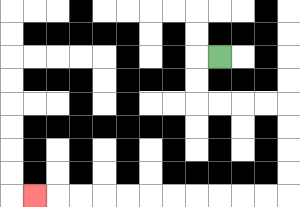{'start': '[9, 2]', 'end': '[1, 8]', 'path_directions': 'L,D,D,R,R,R,R,D,D,D,D,L,L,L,L,L,L,L,L,L,L,L', 'path_coordinates': '[[9, 2], [8, 2], [8, 3], [8, 4], [9, 4], [10, 4], [11, 4], [12, 4], [12, 5], [12, 6], [12, 7], [12, 8], [11, 8], [10, 8], [9, 8], [8, 8], [7, 8], [6, 8], [5, 8], [4, 8], [3, 8], [2, 8], [1, 8]]'}